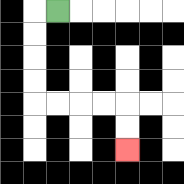{'start': '[2, 0]', 'end': '[5, 6]', 'path_directions': 'L,D,D,D,D,R,R,R,R,D,D', 'path_coordinates': '[[2, 0], [1, 0], [1, 1], [1, 2], [1, 3], [1, 4], [2, 4], [3, 4], [4, 4], [5, 4], [5, 5], [5, 6]]'}